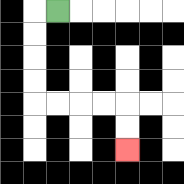{'start': '[2, 0]', 'end': '[5, 6]', 'path_directions': 'L,D,D,D,D,R,R,R,R,D,D', 'path_coordinates': '[[2, 0], [1, 0], [1, 1], [1, 2], [1, 3], [1, 4], [2, 4], [3, 4], [4, 4], [5, 4], [5, 5], [5, 6]]'}